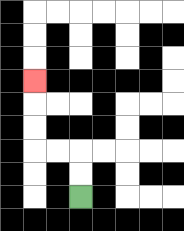{'start': '[3, 8]', 'end': '[1, 3]', 'path_directions': 'U,U,L,L,U,U,U', 'path_coordinates': '[[3, 8], [3, 7], [3, 6], [2, 6], [1, 6], [1, 5], [1, 4], [1, 3]]'}